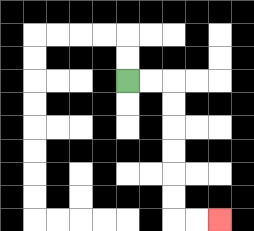{'start': '[5, 3]', 'end': '[9, 9]', 'path_directions': 'R,R,D,D,D,D,D,D,R,R', 'path_coordinates': '[[5, 3], [6, 3], [7, 3], [7, 4], [7, 5], [7, 6], [7, 7], [7, 8], [7, 9], [8, 9], [9, 9]]'}